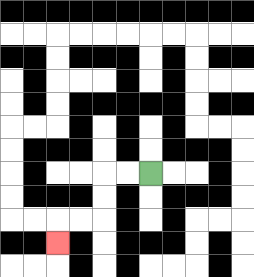{'start': '[6, 7]', 'end': '[2, 10]', 'path_directions': 'L,L,D,D,L,L,D', 'path_coordinates': '[[6, 7], [5, 7], [4, 7], [4, 8], [4, 9], [3, 9], [2, 9], [2, 10]]'}